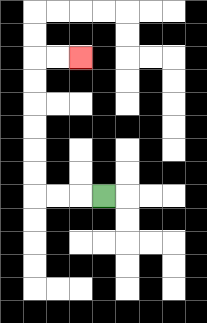{'start': '[4, 8]', 'end': '[3, 2]', 'path_directions': 'L,L,L,U,U,U,U,U,U,R,R', 'path_coordinates': '[[4, 8], [3, 8], [2, 8], [1, 8], [1, 7], [1, 6], [1, 5], [1, 4], [1, 3], [1, 2], [2, 2], [3, 2]]'}